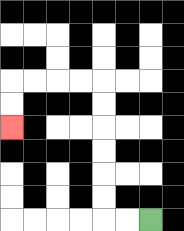{'start': '[6, 9]', 'end': '[0, 5]', 'path_directions': 'L,L,U,U,U,U,U,U,L,L,L,L,D,D', 'path_coordinates': '[[6, 9], [5, 9], [4, 9], [4, 8], [4, 7], [4, 6], [4, 5], [4, 4], [4, 3], [3, 3], [2, 3], [1, 3], [0, 3], [0, 4], [0, 5]]'}